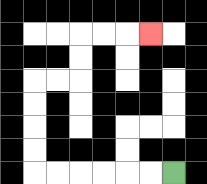{'start': '[7, 7]', 'end': '[6, 1]', 'path_directions': 'L,L,L,L,L,L,U,U,U,U,R,R,U,U,R,R,R', 'path_coordinates': '[[7, 7], [6, 7], [5, 7], [4, 7], [3, 7], [2, 7], [1, 7], [1, 6], [1, 5], [1, 4], [1, 3], [2, 3], [3, 3], [3, 2], [3, 1], [4, 1], [5, 1], [6, 1]]'}